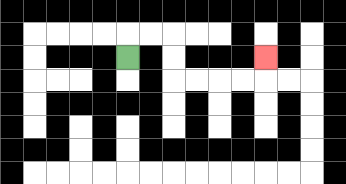{'start': '[5, 2]', 'end': '[11, 2]', 'path_directions': 'U,R,R,D,D,R,R,R,R,U', 'path_coordinates': '[[5, 2], [5, 1], [6, 1], [7, 1], [7, 2], [7, 3], [8, 3], [9, 3], [10, 3], [11, 3], [11, 2]]'}